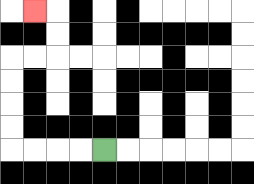{'start': '[4, 6]', 'end': '[1, 0]', 'path_directions': 'L,L,L,L,U,U,U,U,R,R,U,U,L', 'path_coordinates': '[[4, 6], [3, 6], [2, 6], [1, 6], [0, 6], [0, 5], [0, 4], [0, 3], [0, 2], [1, 2], [2, 2], [2, 1], [2, 0], [1, 0]]'}